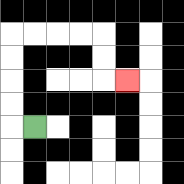{'start': '[1, 5]', 'end': '[5, 3]', 'path_directions': 'L,U,U,U,U,R,R,R,R,D,D,R', 'path_coordinates': '[[1, 5], [0, 5], [0, 4], [0, 3], [0, 2], [0, 1], [1, 1], [2, 1], [3, 1], [4, 1], [4, 2], [4, 3], [5, 3]]'}